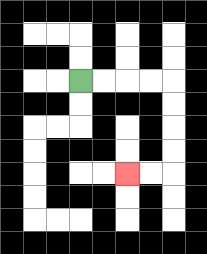{'start': '[3, 3]', 'end': '[5, 7]', 'path_directions': 'R,R,R,R,D,D,D,D,L,L', 'path_coordinates': '[[3, 3], [4, 3], [5, 3], [6, 3], [7, 3], [7, 4], [7, 5], [7, 6], [7, 7], [6, 7], [5, 7]]'}